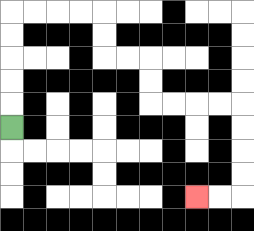{'start': '[0, 5]', 'end': '[8, 8]', 'path_directions': 'U,U,U,U,U,R,R,R,R,D,D,R,R,D,D,R,R,R,R,D,D,D,D,L,L', 'path_coordinates': '[[0, 5], [0, 4], [0, 3], [0, 2], [0, 1], [0, 0], [1, 0], [2, 0], [3, 0], [4, 0], [4, 1], [4, 2], [5, 2], [6, 2], [6, 3], [6, 4], [7, 4], [8, 4], [9, 4], [10, 4], [10, 5], [10, 6], [10, 7], [10, 8], [9, 8], [8, 8]]'}